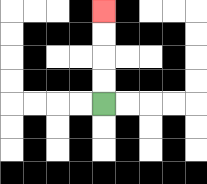{'start': '[4, 4]', 'end': '[4, 0]', 'path_directions': 'U,U,U,U', 'path_coordinates': '[[4, 4], [4, 3], [4, 2], [4, 1], [4, 0]]'}